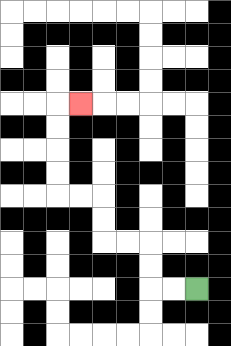{'start': '[8, 12]', 'end': '[3, 4]', 'path_directions': 'L,L,U,U,L,L,U,U,L,L,U,U,U,U,R', 'path_coordinates': '[[8, 12], [7, 12], [6, 12], [6, 11], [6, 10], [5, 10], [4, 10], [4, 9], [4, 8], [3, 8], [2, 8], [2, 7], [2, 6], [2, 5], [2, 4], [3, 4]]'}